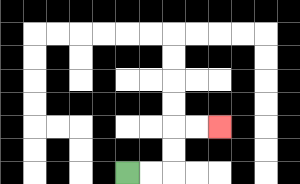{'start': '[5, 7]', 'end': '[9, 5]', 'path_directions': 'R,R,U,U,R,R', 'path_coordinates': '[[5, 7], [6, 7], [7, 7], [7, 6], [7, 5], [8, 5], [9, 5]]'}